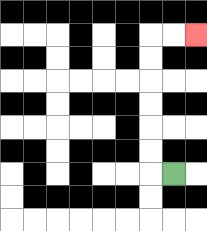{'start': '[7, 7]', 'end': '[8, 1]', 'path_directions': 'L,U,U,U,U,U,U,R,R', 'path_coordinates': '[[7, 7], [6, 7], [6, 6], [6, 5], [6, 4], [6, 3], [6, 2], [6, 1], [7, 1], [8, 1]]'}